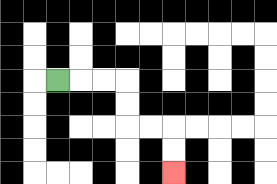{'start': '[2, 3]', 'end': '[7, 7]', 'path_directions': 'R,R,R,D,D,R,R,D,D', 'path_coordinates': '[[2, 3], [3, 3], [4, 3], [5, 3], [5, 4], [5, 5], [6, 5], [7, 5], [7, 6], [7, 7]]'}